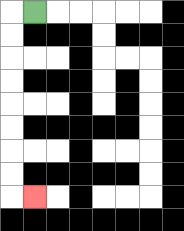{'start': '[1, 0]', 'end': '[1, 8]', 'path_directions': 'L,D,D,D,D,D,D,D,D,R', 'path_coordinates': '[[1, 0], [0, 0], [0, 1], [0, 2], [0, 3], [0, 4], [0, 5], [0, 6], [0, 7], [0, 8], [1, 8]]'}